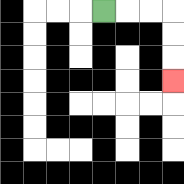{'start': '[4, 0]', 'end': '[7, 3]', 'path_directions': 'R,R,R,D,D,D', 'path_coordinates': '[[4, 0], [5, 0], [6, 0], [7, 0], [7, 1], [7, 2], [7, 3]]'}